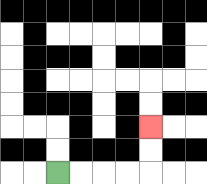{'start': '[2, 7]', 'end': '[6, 5]', 'path_directions': 'R,R,R,R,U,U', 'path_coordinates': '[[2, 7], [3, 7], [4, 7], [5, 7], [6, 7], [6, 6], [6, 5]]'}